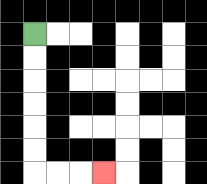{'start': '[1, 1]', 'end': '[4, 7]', 'path_directions': 'D,D,D,D,D,D,R,R,R', 'path_coordinates': '[[1, 1], [1, 2], [1, 3], [1, 4], [1, 5], [1, 6], [1, 7], [2, 7], [3, 7], [4, 7]]'}